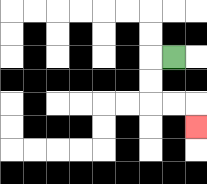{'start': '[7, 2]', 'end': '[8, 5]', 'path_directions': 'L,D,D,R,R,D', 'path_coordinates': '[[7, 2], [6, 2], [6, 3], [6, 4], [7, 4], [8, 4], [8, 5]]'}